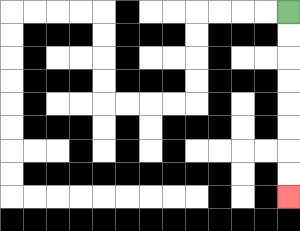{'start': '[12, 0]', 'end': '[12, 8]', 'path_directions': 'D,D,D,D,D,D,D,D', 'path_coordinates': '[[12, 0], [12, 1], [12, 2], [12, 3], [12, 4], [12, 5], [12, 6], [12, 7], [12, 8]]'}